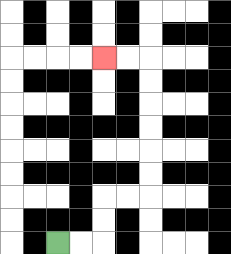{'start': '[2, 10]', 'end': '[4, 2]', 'path_directions': 'R,R,U,U,R,R,U,U,U,U,U,U,L,L', 'path_coordinates': '[[2, 10], [3, 10], [4, 10], [4, 9], [4, 8], [5, 8], [6, 8], [6, 7], [6, 6], [6, 5], [6, 4], [6, 3], [6, 2], [5, 2], [4, 2]]'}